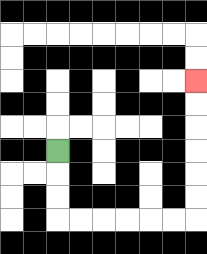{'start': '[2, 6]', 'end': '[8, 3]', 'path_directions': 'D,D,D,R,R,R,R,R,R,U,U,U,U,U,U', 'path_coordinates': '[[2, 6], [2, 7], [2, 8], [2, 9], [3, 9], [4, 9], [5, 9], [6, 9], [7, 9], [8, 9], [8, 8], [8, 7], [8, 6], [8, 5], [8, 4], [8, 3]]'}